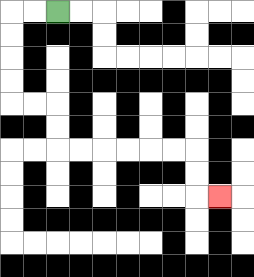{'start': '[2, 0]', 'end': '[9, 8]', 'path_directions': 'L,L,D,D,D,D,R,R,D,D,R,R,R,R,R,R,D,D,R', 'path_coordinates': '[[2, 0], [1, 0], [0, 0], [0, 1], [0, 2], [0, 3], [0, 4], [1, 4], [2, 4], [2, 5], [2, 6], [3, 6], [4, 6], [5, 6], [6, 6], [7, 6], [8, 6], [8, 7], [8, 8], [9, 8]]'}